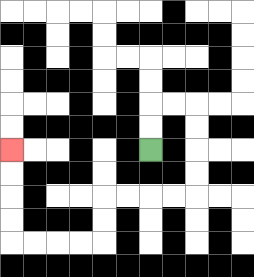{'start': '[6, 6]', 'end': '[0, 6]', 'path_directions': 'U,U,R,R,D,D,D,D,L,L,L,L,D,D,L,L,L,L,U,U,U,U', 'path_coordinates': '[[6, 6], [6, 5], [6, 4], [7, 4], [8, 4], [8, 5], [8, 6], [8, 7], [8, 8], [7, 8], [6, 8], [5, 8], [4, 8], [4, 9], [4, 10], [3, 10], [2, 10], [1, 10], [0, 10], [0, 9], [0, 8], [0, 7], [0, 6]]'}